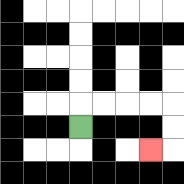{'start': '[3, 5]', 'end': '[6, 6]', 'path_directions': 'U,R,R,R,R,D,D,L', 'path_coordinates': '[[3, 5], [3, 4], [4, 4], [5, 4], [6, 4], [7, 4], [7, 5], [7, 6], [6, 6]]'}